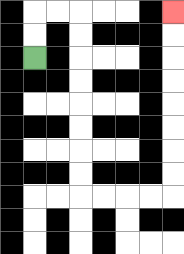{'start': '[1, 2]', 'end': '[7, 0]', 'path_directions': 'U,U,R,R,D,D,D,D,D,D,D,D,R,R,R,R,U,U,U,U,U,U,U,U', 'path_coordinates': '[[1, 2], [1, 1], [1, 0], [2, 0], [3, 0], [3, 1], [3, 2], [3, 3], [3, 4], [3, 5], [3, 6], [3, 7], [3, 8], [4, 8], [5, 8], [6, 8], [7, 8], [7, 7], [7, 6], [7, 5], [7, 4], [7, 3], [7, 2], [7, 1], [7, 0]]'}